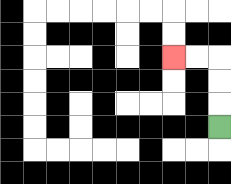{'start': '[9, 5]', 'end': '[7, 2]', 'path_directions': 'U,U,U,L,L', 'path_coordinates': '[[9, 5], [9, 4], [9, 3], [9, 2], [8, 2], [7, 2]]'}